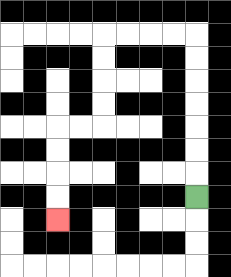{'start': '[8, 8]', 'end': '[2, 9]', 'path_directions': 'U,U,U,U,U,U,U,L,L,L,L,D,D,D,D,L,L,D,D,D,D', 'path_coordinates': '[[8, 8], [8, 7], [8, 6], [8, 5], [8, 4], [8, 3], [8, 2], [8, 1], [7, 1], [6, 1], [5, 1], [4, 1], [4, 2], [4, 3], [4, 4], [4, 5], [3, 5], [2, 5], [2, 6], [2, 7], [2, 8], [2, 9]]'}